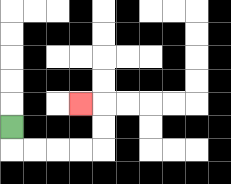{'start': '[0, 5]', 'end': '[3, 4]', 'path_directions': 'D,R,R,R,R,U,U,L', 'path_coordinates': '[[0, 5], [0, 6], [1, 6], [2, 6], [3, 6], [4, 6], [4, 5], [4, 4], [3, 4]]'}